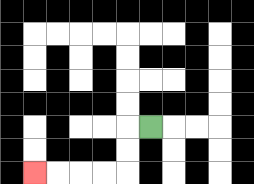{'start': '[6, 5]', 'end': '[1, 7]', 'path_directions': 'L,D,D,L,L,L,L', 'path_coordinates': '[[6, 5], [5, 5], [5, 6], [5, 7], [4, 7], [3, 7], [2, 7], [1, 7]]'}